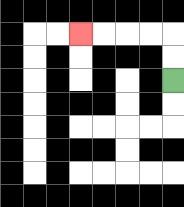{'start': '[7, 3]', 'end': '[3, 1]', 'path_directions': 'U,U,L,L,L,L', 'path_coordinates': '[[7, 3], [7, 2], [7, 1], [6, 1], [5, 1], [4, 1], [3, 1]]'}